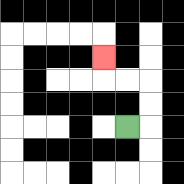{'start': '[5, 5]', 'end': '[4, 2]', 'path_directions': 'R,U,U,L,L,U', 'path_coordinates': '[[5, 5], [6, 5], [6, 4], [6, 3], [5, 3], [4, 3], [4, 2]]'}